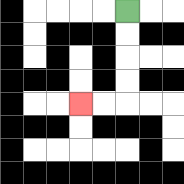{'start': '[5, 0]', 'end': '[3, 4]', 'path_directions': 'D,D,D,D,L,L', 'path_coordinates': '[[5, 0], [5, 1], [5, 2], [5, 3], [5, 4], [4, 4], [3, 4]]'}